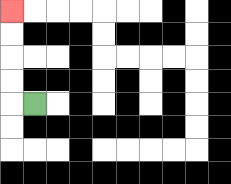{'start': '[1, 4]', 'end': '[0, 0]', 'path_directions': 'L,U,U,U,U', 'path_coordinates': '[[1, 4], [0, 4], [0, 3], [0, 2], [0, 1], [0, 0]]'}